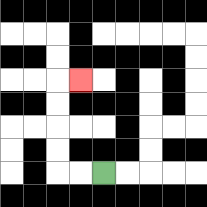{'start': '[4, 7]', 'end': '[3, 3]', 'path_directions': 'L,L,U,U,U,U,R', 'path_coordinates': '[[4, 7], [3, 7], [2, 7], [2, 6], [2, 5], [2, 4], [2, 3], [3, 3]]'}